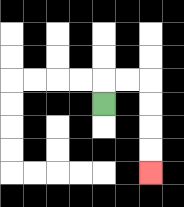{'start': '[4, 4]', 'end': '[6, 7]', 'path_directions': 'U,R,R,D,D,D,D', 'path_coordinates': '[[4, 4], [4, 3], [5, 3], [6, 3], [6, 4], [6, 5], [6, 6], [6, 7]]'}